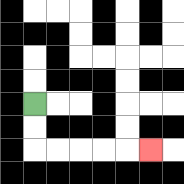{'start': '[1, 4]', 'end': '[6, 6]', 'path_directions': 'D,D,R,R,R,R,R', 'path_coordinates': '[[1, 4], [1, 5], [1, 6], [2, 6], [3, 6], [4, 6], [5, 6], [6, 6]]'}